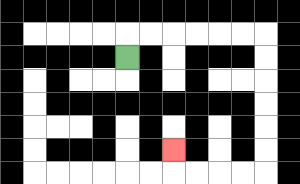{'start': '[5, 2]', 'end': '[7, 6]', 'path_directions': 'U,R,R,R,R,R,R,D,D,D,D,D,D,L,L,L,L,U', 'path_coordinates': '[[5, 2], [5, 1], [6, 1], [7, 1], [8, 1], [9, 1], [10, 1], [11, 1], [11, 2], [11, 3], [11, 4], [11, 5], [11, 6], [11, 7], [10, 7], [9, 7], [8, 7], [7, 7], [7, 6]]'}